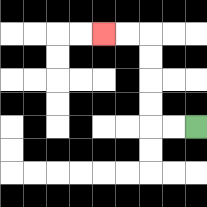{'start': '[8, 5]', 'end': '[4, 1]', 'path_directions': 'L,L,U,U,U,U,L,L', 'path_coordinates': '[[8, 5], [7, 5], [6, 5], [6, 4], [6, 3], [6, 2], [6, 1], [5, 1], [4, 1]]'}